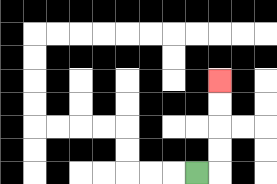{'start': '[8, 7]', 'end': '[9, 3]', 'path_directions': 'R,U,U,U,U', 'path_coordinates': '[[8, 7], [9, 7], [9, 6], [9, 5], [9, 4], [9, 3]]'}